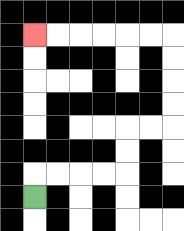{'start': '[1, 8]', 'end': '[1, 1]', 'path_directions': 'U,R,R,R,R,U,U,R,R,U,U,U,U,L,L,L,L,L,L', 'path_coordinates': '[[1, 8], [1, 7], [2, 7], [3, 7], [4, 7], [5, 7], [5, 6], [5, 5], [6, 5], [7, 5], [7, 4], [7, 3], [7, 2], [7, 1], [6, 1], [5, 1], [4, 1], [3, 1], [2, 1], [1, 1]]'}